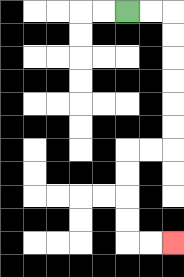{'start': '[5, 0]', 'end': '[7, 10]', 'path_directions': 'R,R,D,D,D,D,D,D,L,L,D,D,D,D,R,R', 'path_coordinates': '[[5, 0], [6, 0], [7, 0], [7, 1], [7, 2], [7, 3], [7, 4], [7, 5], [7, 6], [6, 6], [5, 6], [5, 7], [5, 8], [5, 9], [5, 10], [6, 10], [7, 10]]'}